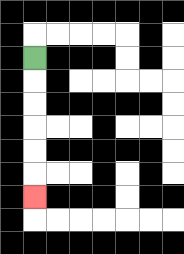{'start': '[1, 2]', 'end': '[1, 8]', 'path_directions': 'D,D,D,D,D,D', 'path_coordinates': '[[1, 2], [1, 3], [1, 4], [1, 5], [1, 6], [1, 7], [1, 8]]'}